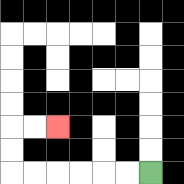{'start': '[6, 7]', 'end': '[2, 5]', 'path_directions': 'L,L,L,L,L,L,U,U,R,R', 'path_coordinates': '[[6, 7], [5, 7], [4, 7], [3, 7], [2, 7], [1, 7], [0, 7], [0, 6], [0, 5], [1, 5], [2, 5]]'}